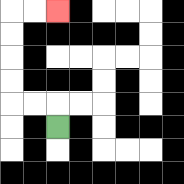{'start': '[2, 5]', 'end': '[2, 0]', 'path_directions': 'U,L,L,U,U,U,U,R,R', 'path_coordinates': '[[2, 5], [2, 4], [1, 4], [0, 4], [0, 3], [0, 2], [0, 1], [0, 0], [1, 0], [2, 0]]'}